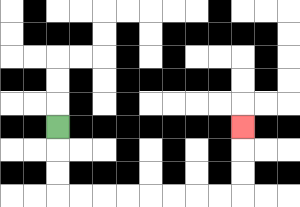{'start': '[2, 5]', 'end': '[10, 5]', 'path_directions': 'D,D,D,R,R,R,R,R,R,R,R,U,U,U', 'path_coordinates': '[[2, 5], [2, 6], [2, 7], [2, 8], [3, 8], [4, 8], [5, 8], [6, 8], [7, 8], [8, 8], [9, 8], [10, 8], [10, 7], [10, 6], [10, 5]]'}